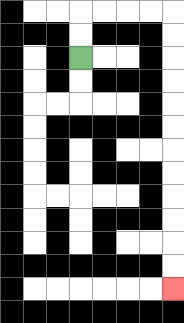{'start': '[3, 2]', 'end': '[7, 12]', 'path_directions': 'U,U,R,R,R,R,D,D,D,D,D,D,D,D,D,D,D,D', 'path_coordinates': '[[3, 2], [3, 1], [3, 0], [4, 0], [5, 0], [6, 0], [7, 0], [7, 1], [7, 2], [7, 3], [7, 4], [7, 5], [7, 6], [7, 7], [7, 8], [7, 9], [7, 10], [7, 11], [7, 12]]'}